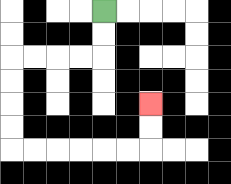{'start': '[4, 0]', 'end': '[6, 4]', 'path_directions': 'D,D,L,L,L,L,D,D,D,D,R,R,R,R,R,R,U,U', 'path_coordinates': '[[4, 0], [4, 1], [4, 2], [3, 2], [2, 2], [1, 2], [0, 2], [0, 3], [0, 4], [0, 5], [0, 6], [1, 6], [2, 6], [3, 6], [4, 6], [5, 6], [6, 6], [6, 5], [6, 4]]'}